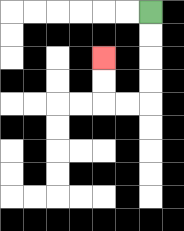{'start': '[6, 0]', 'end': '[4, 2]', 'path_directions': 'D,D,D,D,L,L,U,U', 'path_coordinates': '[[6, 0], [6, 1], [6, 2], [6, 3], [6, 4], [5, 4], [4, 4], [4, 3], [4, 2]]'}